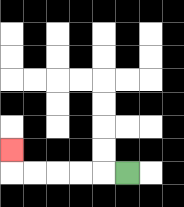{'start': '[5, 7]', 'end': '[0, 6]', 'path_directions': 'L,L,L,L,L,U', 'path_coordinates': '[[5, 7], [4, 7], [3, 7], [2, 7], [1, 7], [0, 7], [0, 6]]'}